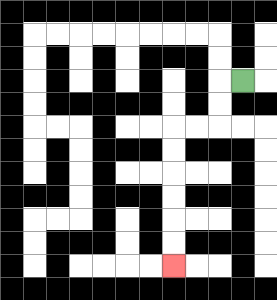{'start': '[10, 3]', 'end': '[7, 11]', 'path_directions': 'L,D,D,L,L,D,D,D,D,D,D', 'path_coordinates': '[[10, 3], [9, 3], [9, 4], [9, 5], [8, 5], [7, 5], [7, 6], [7, 7], [7, 8], [7, 9], [7, 10], [7, 11]]'}